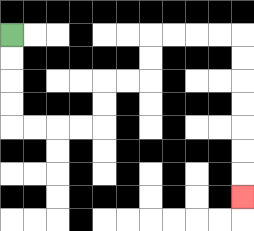{'start': '[0, 1]', 'end': '[10, 8]', 'path_directions': 'D,D,D,D,R,R,R,R,U,U,R,R,U,U,R,R,R,R,D,D,D,D,D,D,D', 'path_coordinates': '[[0, 1], [0, 2], [0, 3], [0, 4], [0, 5], [1, 5], [2, 5], [3, 5], [4, 5], [4, 4], [4, 3], [5, 3], [6, 3], [6, 2], [6, 1], [7, 1], [8, 1], [9, 1], [10, 1], [10, 2], [10, 3], [10, 4], [10, 5], [10, 6], [10, 7], [10, 8]]'}